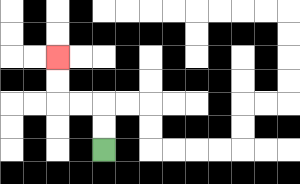{'start': '[4, 6]', 'end': '[2, 2]', 'path_directions': 'U,U,L,L,U,U', 'path_coordinates': '[[4, 6], [4, 5], [4, 4], [3, 4], [2, 4], [2, 3], [2, 2]]'}